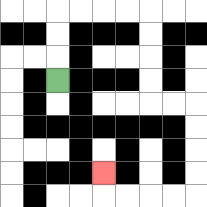{'start': '[2, 3]', 'end': '[4, 7]', 'path_directions': 'U,U,U,R,R,R,R,D,D,D,D,R,R,D,D,D,D,L,L,L,L,U', 'path_coordinates': '[[2, 3], [2, 2], [2, 1], [2, 0], [3, 0], [4, 0], [5, 0], [6, 0], [6, 1], [6, 2], [6, 3], [6, 4], [7, 4], [8, 4], [8, 5], [8, 6], [8, 7], [8, 8], [7, 8], [6, 8], [5, 8], [4, 8], [4, 7]]'}